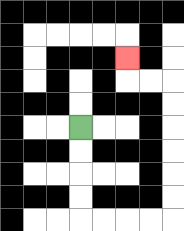{'start': '[3, 5]', 'end': '[5, 2]', 'path_directions': 'D,D,D,D,R,R,R,R,U,U,U,U,U,U,L,L,U', 'path_coordinates': '[[3, 5], [3, 6], [3, 7], [3, 8], [3, 9], [4, 9], [5, 9], [6, 9], [7, 9], [7, 8], [7, 7], [7, 6], [7, 5], [7, 4], [7, 3], [6, 3], [5, 3], [5, 2]]'}